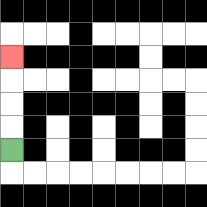{'start': '[0, 6]', 'end': '[0, 2]', 'path_directions': 'U,U,U,U', 'path_coordinates': '[[0, 6], [0, 5], [0, 4], [0, 3], [0, 2]]'}